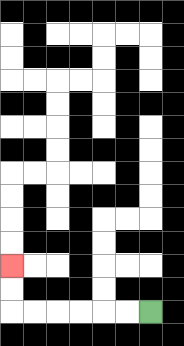{'start': '[6, 13]', 'end': '[0, 11]', 'path_directions': 'L,L,L,L,L,L,U,U', 'path_coordinates': '[[6, 13], [5, 13], [4, 13], [3, 13], [2, 13], [1, 13], [0, 13], [0, 12], [0, 11]]'}